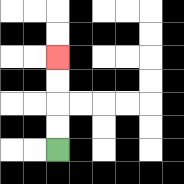{'start': '[2, 6]', 'end': '[2, 2]', 'path_directions': 'U,U,U,U', 'path_coordinates': '[[2, 6], [2, 5], [2, 4], [2, 3], [2, 2]]'}